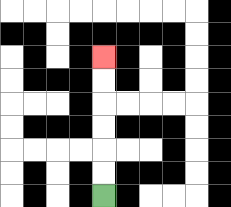{'start': '[4, 8]', 'end': '[4, 2]', 'path_directions': 'U,U,U,U,U,U', 'path_coordinates': '[[4, 8], [4, 7], [4, 6], [4, 5], [4, 4], [4, 3], [4, 2]]'}